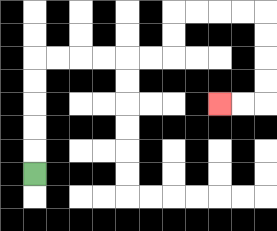{'start': '[1, 7]', 'end': '[9, 4]', 'path_directions': 'U,U,U,U,U,R,R,R,R,R,R,U,U,R,R,R,R,D,D,D,D,L,L', 'path_coordinates': '[[1, 7], [1, 6], [1, 5], [1, 4], [1, 3], [1, 2], [2, 2], [3, 2], [4, 2], [5, 2], [6, 2], [7, 2], [7, 1], [7, 0], [8, 0], [9, 0], [10, 0], [11, 0], [11, 1], [11, 2], [11, 3], [11, 4], [10, 4], [9, 4]]'}